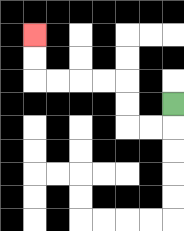{'start': '[7, 4]', 'end': '[1, 1]', 'path_directions': 'D,L,L,U,U,L,L,L,L,U,U', 'path_coordinates': '[[7, 4], [7, 5], [6, 5], [5, 5], [5, 4], [5, 3], [4, 3], [3, 3], [2, 3], [1, 3], [1, 2], [1, 1]]'}